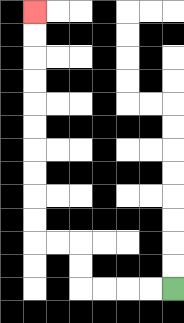{'start': '[7, 12]', 'end': '[1, 0]', 'path_directions': 'L,L,L,L,U,U,L,L,U,U,U,U,U,U,U,U,U,U', 'path_coordinates': '[[7, 12], [6, 12], [5, 12], [4, 12], [3, 12], [3, 11], [3, 10], [2, 10], [1, 10], [1, 9], [1, 8], [1, 7], [1, 6], [1, 5], [1, 4], [1, 3], [1, 2], [1, 1], [1, 0]]'}